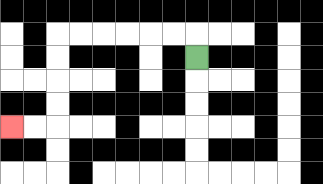{'start': '[8, 2]', 'end': '[0, 5]', 'path_directions': 'U,L,L,L,L,L,L,D,D,D,D,L,L', 'path_coordinates': '[[8, 2], [8, 1], [7, 1], [6, 1], [5, 1], [4, 1], [3, 1], [2, 1], [2, 2], [2, 3], [2, 4], [2, 5], [1, 5], [0, 5]]'}